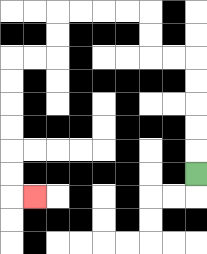{'start': '[8, 7]', 'end': '[1, 8]', 'path_directions': 'U,U,U,U,U,L,L,U,U,L,L,L,L,D,D,L,L,D,D,D,D,D,D,R', 'path_coordinates': '[[8, 7], [8, 6], [8, 5], [8, 4], [8, 3], [8, 2], [7, 2], [6, 2], [6, 1], [6, 0], [5, 0], [4, 0], [3, 0], [2, 0], [2, 1], [2, 2], [1, 2], [0, 2], [0, 3], [0, 4], [0, 5], [0, 6], [0, 7], [0, 8], [1, 8]]'}